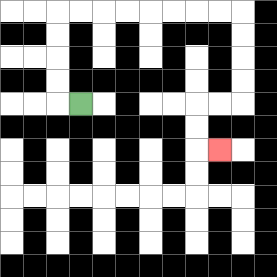{'start': '[3, 4]', 'end': '[9, 6]', 'path_directions': 'L,U,U,U,U,R,R,R,R,R,R,R,R,D,D,D,D,L,L,D,D,R', 'path_coordinates': '[[3, 4], [2, 4], [2, 3], [2, 2], [2, 1], [2, 0], [3, 0], [4, 0], [5, 0], [6, 0], [7, 0], [8, 0], [9, 0], [10, 0], [10, 1], [10, 2], [10, 3], [10, 4], [9, 4], [8, 4], [8, 5], [8, 6], [9, 6]]'}